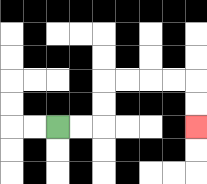{'start': '[2, 5]', 'end': '[8, 5]', 'path_directions': 'R,R,U,U,R,R,R,R,D,D', 'path_coordinates': '[[2, 5], [3, 5], [4, 5], [4, 4], [4, 3], [5, 3], [6, 3], [7, 3], [8, 3], [8, 4], [8, 5]]'}